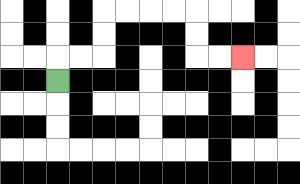{'start': '[2, 3]', 'end': '[10, 2]', 'path_directions': 'U,R,R,U,U,R,R,R,R,D,D,R,R', 'path_coordinates': '[[2, 3], [2, 2], [3, 2], [4, 2], [4, 1], [4, 0], [5, 0], [6, 0], [7, 0], [8, 0], [8, 1], [8, 2], [9, 2], [10, 2]]'}